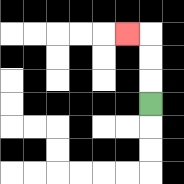{'start': '[6, 4]', 'end': '[5, 1]', 'path_directions': 'U,U,U,L', 'path_coordinates': '[[6, 4], [6, 3], [6, 2], [6, 1], [5, 1]]'}